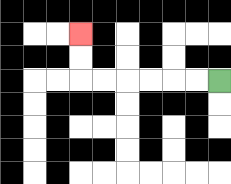{'start': '[9, 3]', 'end': '[3, 1]', 'path_directions': 'L,L,L,L,L,L,U,U', 'path_coordinates': '[[9, 3], [8, 3], [7, 3], [6, 3], [5, 3], [4, 3], [3, 3], [3, 2], [3, 1]]'}